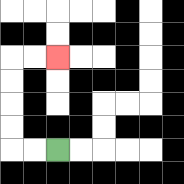{'start': '[2, 6]', 'end': '[2, 2]', 'path_directions': 'L,L,U,U,U,U,R,R', 'path_coordinates': '[[2, 6], [1, 6], [0, 6], [0, 5], [0, 4], [0, 3], [0, 2], [1, 2], [2, 2]]'}